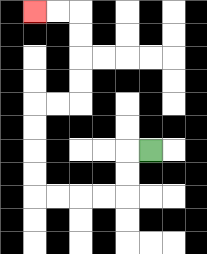{'start': '[6, 6]', 'end': '[1, 0]', 'path_directions': 'L,D,D,L,L,L,L,U,U,U,U,R,R,U,U,U,U,L,L', 'path_coordinates': '[[6, 6], [5, 6], [5, 7], [5, 8], [4, 8], [3, 8], [2, 8], [1, 8], [1, 7], [1, 6], [1, 5], [1, 4], [2, 4], [3, 4], [3, 3], [3, 2], [3, 1], [3, 0], [2, 0], [1, 0]]'}